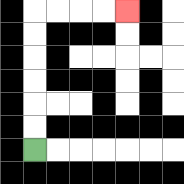{'start': '[1, 6]', 'end': '[5, 0]', 'path_directions': 'U,U,U,U,U,U,R,R,R,R', 'path_coordinates': '[[1, 6], [1, 5], [1, 4], [1, 3], [1, 2], [1, 1], [1, 0], [2, 0], [3, 0], [4, 0], [5, 0]]'}